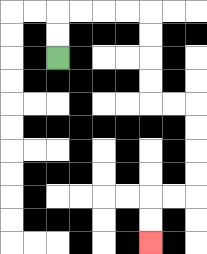{'start': '[2, 2]', 'end': '[6, 10]', 'path_directions': 'U,U,R,R,R,R,D,D,D,D,R,R,D,D,D,D,L,L,D,D', 'path_coordinates': '[[2, 2], [2, 1], [2, 0], [3, 0], [4, 0], [5, 0], [6, 0], [6, 1], [6, 2], [6, 3], [6, 4], [7, 4], [8, 4], [8, 5], [8, 6], [8, 7], [8, 8], [7, 8], [6, 8], [6, 9], [6, 10]]'}